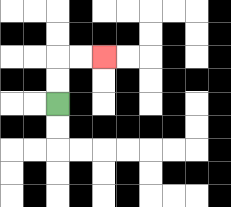{'start': '[2, 4]', 'end': '[4, 2]', 'path_directions': 'U,U,R,R', 'path_coordinates': '[[2, 4], [2, 3], [2, 2], [3, 2], [4, 2]]'}